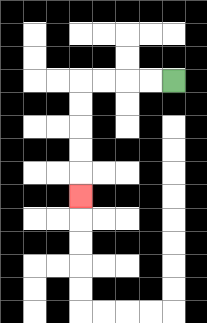{'start': '[7, 3]', 'end': '[3, 8]', 'path_directions': 'L,L,L,L,D,D,D,D,D', 'path_coordinates': '[[7, 3], [6, 3], [5, 3], [4, 3], [3, 3], [3, 4], [3, 5], [3, 6], [3, 7], [3, 8]]'}